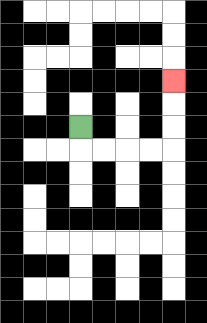{'start': '[3, 5]', 'end': '[7, 3]', 'path_directions': 'D,R,R,R,R,U,U,U', 'path_coordinates': '[[3, 5], [3, 6], [4, 6], [5, 6], [6, 6], [7, 6], [7, 5], [7, 4], [7, 3]]'}